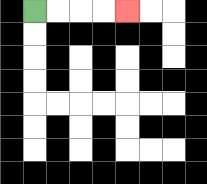{'start': '[1, 0]', 'end': '[5, 0]', 'path_directions': 'R,R,R,R', 'path_coordinates': '[[1, 0], [2, 0], [3, 0], [4, 0], [5, 0]]'}